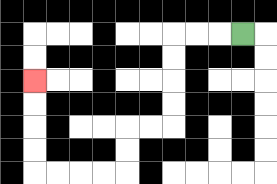{'start': '[10, 1]', 'end': '[1, 3]', 'path_directions': 'L,L,L,D,D,D,D,L,L,D,D,L,L,L,L,U,U,U,U', 'path_coordinates': '[[10, 1], [9, 1], [8, 1], [7, 1], [7, 2], [7, 3], [7, 4], [7, 5], [6, 5], [5, 5], [5, 6], [5, 7], [4, 7], [3, 7], [2, 7], [1, 7], [1, 6], [1, 5], [1, 4], [1, 3]]'}